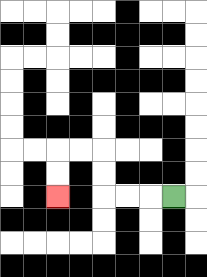{'start': '[7, 8]', 'end': '[2, 8]', 'path_directions': 'L,L,L,U,U,L,L,D,D', 'path_coordinates': '[[7, 8], [6, 8], [5, 8], [4, 8], [4, 7], [4, 6], [3, 6], [2, 6], [2, 7], [2, 8]]'}